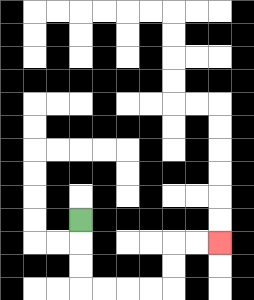{'start': '[3, 9]', 'end': '[9, 10]', 'path_directions': 'D,D,D,R,R,R,R,U,U,R,R', 'path_coordinates': '[[3, 9], [3, 10], [3, 11], [3, 12], [4, 12], [5, 12], [6, 12], [7, 12], [7, 11], [7, 10], [8, 10], [9, 10]]'}